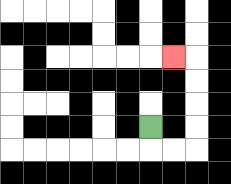{'start': '[6, 5]', 'end': '[7, 2]', 'path_directions': 'D,R,R,U,U,U,U,L', 'path_coordinates': '[[6, 5], [6, 6], [7, 6], [8, 6], [8, 5], [8, 4], [8, 3], [8, 2], [7, 2]]'}